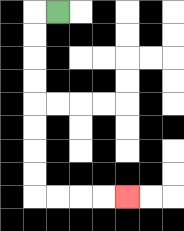{'start': '[2, 0]', 'end': '[5, 8]', 'path_directions': 'L,D,D,D,D,D,D,D,D,R,R,R,R', 'path_coordinates': '[[2, 0], [1, 0], [1, 1], [1, 2], [1, 3], [1, 4], [1, 5], [1, 6], [1, 7], [1, 8], [2, 8], [3, 8], [4, 8], [5, 8]]'}